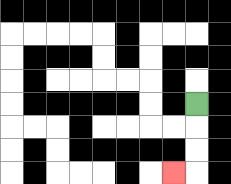{'start': '[8, 4]', 'end': '[7, 7]', 'path_directions': 'D,D,D,L', 'path_coordinates': '[[8, 4], [8, 5], [8, 6], [8, 7], [7, 7]]'}